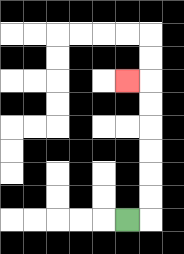{'start': '[5, 9]', 'end': '[5, 3]', 'path_directions': 'R,U,U,U,U,U,U,L', 'path_coordinates': '[[5, 9], [6, 9], [6, 8], [6, 7], [6, 6], [6, 5], [6, 4], [6, 3], [5, 3]]'}